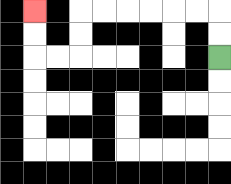{'start': '[9, 2]', 'end': '[1, 0]', 'path_directions': 'U,U,L,L,L,L,L,L,D,D,L,L,U,U', 'path_coordinates': '[[9, 2], [9, 1], [9, 0], [8, 0], [7, 0], [6, 0], [5, 0], [4, 0], [3, 0], [3, 1], [3, 2], [2, 2], [1, 2], [1, 1], [1, 0]]'}